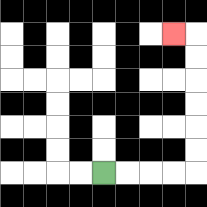{'start': '[4, 7]', 'end': '[7, 1]', 'path_directions': 'R,R,R,R,U,U,U,U,U,U,L', 'path_coordinates': '[[4, 7], [5, 7], [6, 7], [7, 7], [8, 7], [8, 6], [8, 5], [8, 4], [8, 3], [8, 2], [8, 1], [7, 1]]'}